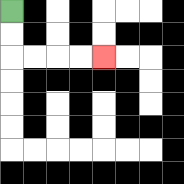{'start': '[0, 0]', 'end': '[4, 2]', 'path_directions': 'D,D,R,R,R,R', 'path_coordinates': '[[0, 0], [0, 1], [0, 2], [1, 2], [2, 2], [3, 2], [4, 2]]'}